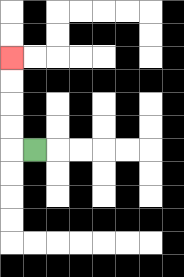{'start': '[1, 6]', 'end': '[0, 2]', 'path_directions': 'L,U,U,U,U', 'path_coordinates': '[[1, 6], [0, 6], [0, 5], [0, 4], [0, 3], [0, 2]]'}